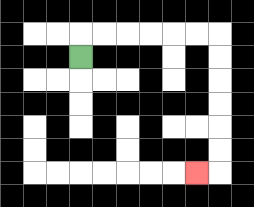{'start': '[3, 2]', 'end': '[8, 7]', 'path_directions': 'U,R,R,R,R,R,R,D,D,D,D,D,D,L', 'path_coordinates': '[[3, 2], [3, 1], [4, 1], [5, 1], [6, 1], [7, 1], [8, 1], [9, 1], [9, 2], [9, 3], [9, 4], [9, 5], [9, 6], [9, 7], [8, 7]]'}